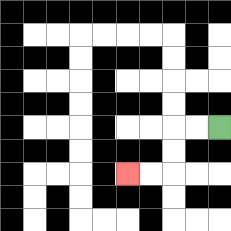{'start': '[9, 5]', 'end': '[5, 7]', 'path_directions': 'L,L,D,D,L,L', 'path_coordinates': '[[9, 5], [8, 5], [7, 5], [7, 6], [7, 7], [6, 7], [5, 7]]'}